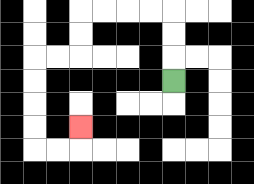{'start': '[7, 3]', 'end': '[3, 5]', 'path_directions': 'U,U,U,L,L,L,L,D,D,L,L,D,D,D,D,R,R,U', 'path_coordinates': '[[7, 3], [7, 2], [7, 1], [7, 0], [6, 0], [5, 0], [4, 0], [3, 0], [3, 1], [3, 2], [2, 2], [1, 2], [1, 3], [1, 4], [1, 5], [1, 6], [2, 6], [3, 6], [3, 5]]'}